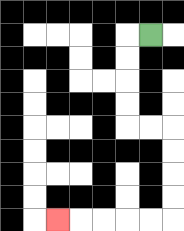{'start': '[6, 1]', 'end': '[2, 9]', 'path_directions': 'L,D,D,D,D,R,R,D,D,D,D,L,L,L,L,L', 'path_coordinates': '[[6, 1], [5, 1], [5, 2], [5, 3], [5, 4], [5, 5], [6, 5], [7, 5], [7, 6], [7, 7], [7, 8], [7, 9], [6, 9], [5, 9], [4, 9], [3, 9], [2, 9]]'}